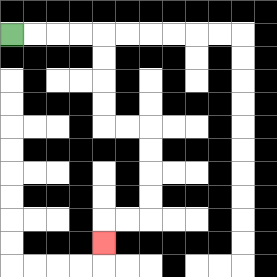{'start': '[0, 1]', 'end': '[4, 10]', 'path_directions': 'R,R,R,R,D,D,D,D,R,R,D,D,D,D,L,L,D', 'path_coordinates': '[[0, 1], [1, 1], [2, 1], [3, 1], [4, 1], [4, 2], [4, 3], [4, 4], [4, 5], [5, 5], [6, 5], [6, 6], [6, 7], [6, 8], [6, 9], [5, 9], [4, 9], [4, 10]]'}